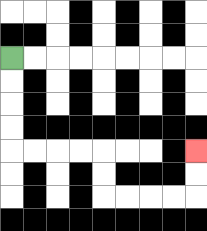{'start': '[0, 2]', 'end': '[8, 6]', 'path_directions': 'D,D,D,D,R,R,R,R,D,D,R,R,R,R,U,U', 'path_coordinates': '[[0, 2], [0, 3], [0, 4], [0, 5], [0, 6], [1, 6], [2, 6], [3, 6], [4, 6], [4, 7], [4, 8], [5, 8], [6, 8], [7, 8], [8, 8], [8, 7], [8, 6]]'}